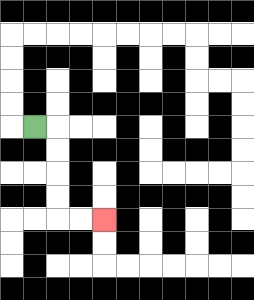{'start': '[1, 5]', 'end': '[4, 9]', 'path_directions': 'R,D,D,D,D,R,R', 'path_coordinates': '[[1, 5], [2, 5], [2, 6], [2, 7], [2, 8], [2, 9], [3, 9], [4, 9]]'}